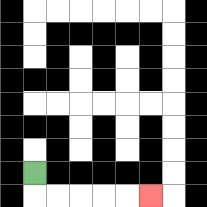{'start': '[1, 7]', 'end': '[6, 8]', 'path_directions': 'D,R,R,R,R,R', 'path_coordinates': '[[1, 7], [1, 8], [2, 8], [3, 8], [4, 8], [5, 8], [6, 8]]'}